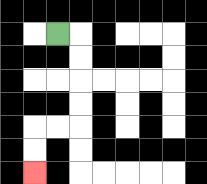{'start': '[2, 1]', 'end': '[1, 7]', 'path_directions': 'R,D,D,D,D,L,L,D,D', 'path_coordinates': '[[2, 1], [3, 1], [3, 2], [3, 3], [3, 4], [3, 5], [2, 5], [1, 5], [1, 6], [1, 7]]'}